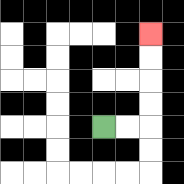{'start': '[4, 5]', 'end': '[6, 1]', 'path_directions': 'R,R,U,U,U,U', 'path_coordinates': '[[4, 5], [5, 5], [6, 5], [6, 4], [6, 3], [6, 2], [6, 1]]'}